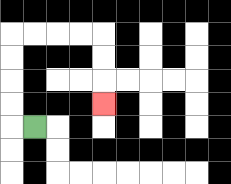{'start': '[1, 5]', 'end': '[4, 4]', 'path_directions': 'L,U,U,U,U,R,R,R,R,D,D,D', 'path_coordinates': '[[1, 5], [0, 5], [0, 4], [0, 3], [0, 2], [0, 1], [1, 1], [2, 1], [3, 1], [4, 1], [4, 2], [4, 3], [4, 4]]'}